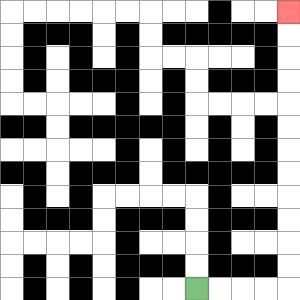{'start': '[8, 12]', 'end': '[12, 0]', 'path_directions': 'R,R,R,R,U,U,U,U,U,U,U,U,U,U,U,U', 'path_coordinates': '[[8, 12], [9, 12], [10, 12], [11, 12], [12, 12], [12, 11], [12, 10], [12, 9], [12, 8], [12, 7], [12, 6], [12, 5], [12, 4], [12, 3], [12, 2], [12, 1], [12, 0]]'}